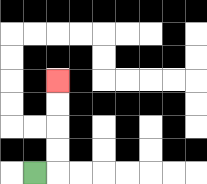{'start': '[1, 7]', 'end': '[2, 3]', 'path_directions': 'R,U,U,U,U', 'path_coordinates': '[[1, 7], [2, 7], [2, 6], [2, 5], [2, 4], [2, 3]]'}